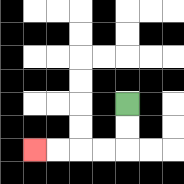{'start': '[5, 4]', 'end': '[1, 6]', 'path_directions': 'D,D,L,L,L,L', 'path_coordinates': '[[5, 4], [5, 5], [5, 6], [4, 6], [3, 6], [2, 6], [1, 6]]'}